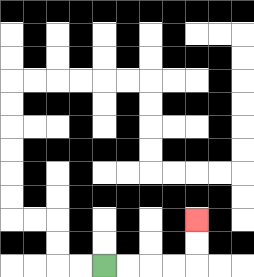{'start': '[4, 11]', 'end': '[8, 9]', 'path_directions': 'R,R,R,R,U,U', 'path_coordinates': '[[4, 11], [5, 11], [6, 11], [7, 11], [8, 11], [8, 10], [8, 9]]'}